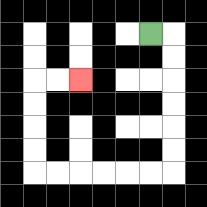{'start': '[6, 1]', 'end': '[3, 3]', 'path_directions': 'R,D,D,D,D,D,D,L,L,L,L,L,L,U,U,U,U,R,R', 'path_coordinates': '[[6, 1], [7, 1], [7, 2], [7, 3], [7, 4], [7, 5], [7, 6], [7, 7], [6, 7], [5, 7], [4, 7], [3, 7], [2, 7], [1, 7], [1, 6], [1, 5], [1, 4], [1, 3], [2, 3], [3, 3]]'}